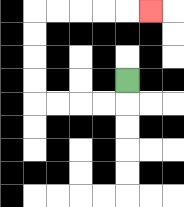{'start': '[5, 3]', 'end': '[6, 0]', 'path_directions': 'D,L,L,L,L,U,U,U,U,R,R,R,R,R', 'path_coordinates': '[[5, 3], [5, 4], [4, 4], [3, 4], [2, 4], [1, 4], [1, 3], [1, 2], [1, 1], [1, 0], [2, 0], [3, 0], [4, 0], [5, 0], [6, 0]]'}